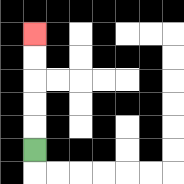{'start': '[1, 6]', 'end': '[1, 1]', 'path_directions': 'U,U,U,U,U', 'path_coordinates': '[[1, 6], [1, 5], [1, 4], [1, 3], [1, 2], [1, 1]]'}